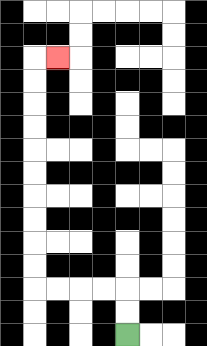{'start': '[5, 14]', 'end': '[2, 2]', 'path_directions': 'U,U,L,L,L,L,U,U,U,U,U,U,U,U,U,U,R', 'path_coordinates': '[[5, 14], [5, 13], [5, 12], [4, 12], [3, 12], [2, 12], [1, 12], [1, 11], [1, 10], [1, 9], [1, 8], [1, 7], [1, 6], [1, 5], [1, 4], [1, 3], [1, 2], [2, 2]]'}